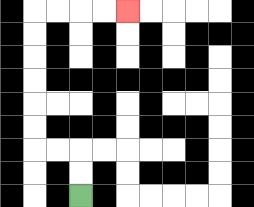{'start': '[3, 8]', 'end': '[5, 0]', 'path_directions': 'U,U,L,L,U,U,U,U,U,U,R,R,R,R', 'path_coordinates': '[[3, 8], [3, 7], [3, 6], [2, 6], [1, 6], [1, 5], [1, 4], [1, 3], [1, 2], [1, 1], [1, 0], [2, 0], [3, 0], [4, 0], [5, 0]]'}